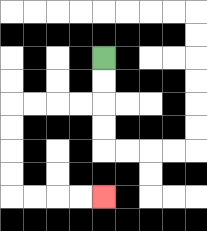{'start': '[4, 2]', 'end': '[4, 8]', 'path_directions': 'D,D,L,L,L,L,D,D,D,D,R,R,R,R', 'path_coordinates': '[[4, 2], [4, 3], [4, 4], [3, 4], [2, 4], [1, 4], [0, 4], [0, 5], [0, 6], [0, 7], [0, 8], [1, 8], [2, 8], [3, 8], [4, 8]]'}